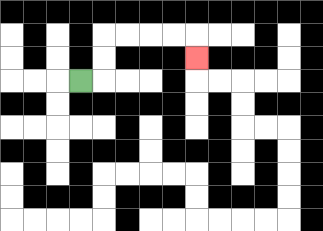{'start': '[3, 3]', 'end': '[8, 2]', 'path_directions': 'R,U,U,R,R,R,R,D', 'path_coordinates': '[[3, 3], [4, 3], [4, 2], [4, 1], [5, 1], [6, 1], [7, 1], [8, 1], [8, 2]]'}